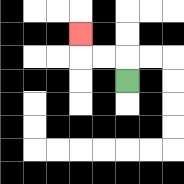{'start': '[5, 3]', 'end': '[3, 1]', 'path_directions': 'U,L,L,U', 'path_coordinates': '[[5, 3], [5, 2], [4, 2], [3, 2], [3, 1]]'}